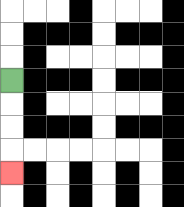{'start': '[0, 3]', 'end': '[0, 7]', 'path_directions': 'D,D,D,D', 'path_coordinates': '[[0, 3], [0, 4], [0, 5], [0, 6], [0, 7]]'}